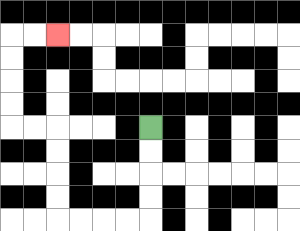{'start': '[6, 5]', 'end': '[2, 1]', 'path_directions': 'D,D,D,D,L,L,L,L,U,U,U,U,L,L,U,U,U,U,R,R', 'path_coordinates': '[[6, 5], [6, 6], [6, 7], [6, 8], [6, 9], [5, 9], [4, 9], [3, 9], [2, 9], [2, 8], [2, 7], [2, 6], [2, 5], [1, 5], [0, 5], [0, 4], [0, 3], [0, 2], [0, 1], [1, 1], [2, 1]]'}